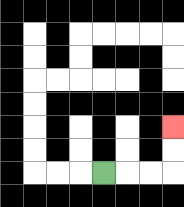{'start': '[4, 7]', 'end': '[7, 5]', 'path_directions': 'R,R,R,U,U', 'path_coordinates': '[[4, 7], [5, 7], [6, 7], [7, 7], [7, 6], [7, 5]]'}